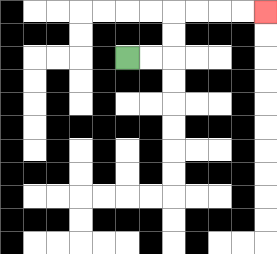{'start': '[5, 2]', 'end': '[11, 0]', 'path_directions': 'R,R,U,U,R,R,R,R', 'path_coordinates': '[[5, 2], [6, 2], [7, 2], [7, 1], [7, 0], [8, 0], [9, 0], [10, 0], [11, 0]]'}